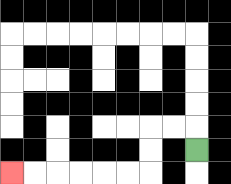{'start': '[8, 6]', 'end': '[0, 7]', 'path_directions': 'U,L,L,D,D,L,L,L,L,L,L', 'path_coordinates': '[[8, 6], [8, 5], [7, 5], [6, 5], [6, 6], [6, 7], [5, 7], [4, 7], [3, 7], [2, 7], [1, 7], [0, 7]]'}